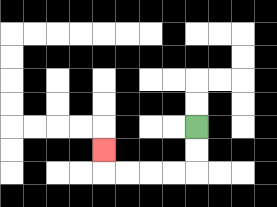{'start': '[8, 5]', 'end': '[4, 6]', 'path_directions': 'D,D,L,L,L,L,U', 'path_coordinates': '[[8, 5], [8, 6], [8, 7], [7, 7], [6, 7], [5, 7], [4, 7], [4, 6]]'}